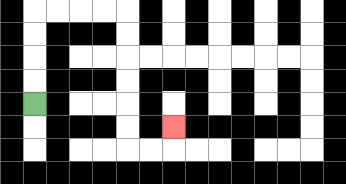{'start': '[1, 4]', 'end': '[7, 5]', 'path_directions': 'U,U,U,U,R,R,R,R,D,D,D,D,D,D,R,R,U', 'path_coordinates': '[[1, 4], [1, 3], [1, 2], [1, 1], [1, 0], [2, 0], [3, 0], [4, 0], [5, 0], [5, 1], [5, 2], [5, 3], [5, 4], [5, 5], [5, 6], [6, 6], [7, 6], [7, 5]]'}